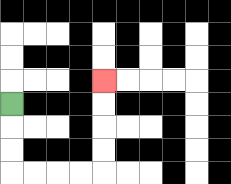{'start': '[0, 4]', 'end': '[4, 3]', 'path_directions': 'D,D,D,R,R,R,R,U,U,U,U', 'path_coordinates': '[[0, 4], [0, 5], [0, 6], [0, 7], [1, 7], [2, 7], [3, 7], [4, 7], [4, 6], [4, 5], [4, 4], [4, 3]]'}